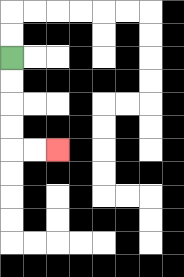{'start': '[0, 2]', 'end': '[2, 6]', 'path_directions': 'D,D,D,D,R,R', 'path_coordinates': '[[0, 2], [0, 3], [0, 4], [0, 5], [0, 6], [1, 6], [2, 6]]'}